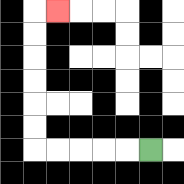{'start': '[6, 6]', 'end': '[2, 0]', 'path_directions': 'L,L,L,L,L,U,U,U,U,U,U,R', 'path_coordinates': '[[6, 6], [5, 6], [4, 6], [3, 6], [2, 6], [1, 6], [1, 5], [1, 4], [1, 3], [1, 2], [1, 1], [1, 0], [2, 0]]'}